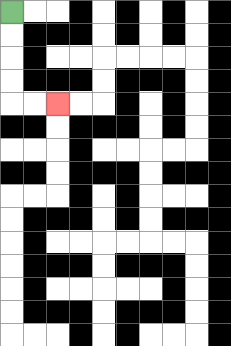{'start': '[0, 0]', 'end': '[2, 4]', 'path_directions': 'D,D,D,D,R,R', 'path_coordinates': '[[0, 0], [0, 1], [0, 2], [0, 3], [0, 4], [1, 4], [2, 4]]'}